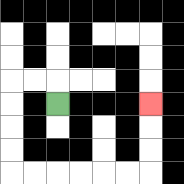{'start': '[2, 4]', 'end': '[6, 4]', 'path_directions': 'U,L,L,D,D,D,D,R,R,R,R,R,R,U,U,U', 'path_coordinates': '[[2, 4], [2, 3], [1, 3], [0, 3], [0, 4], [0, 5], [0, 6], [0, 7], [1, 7], [2, 7], [3, 7], [4, 7], [5, 7], [6, 7], [6, 6], [6, 5], [6, 4]]'}